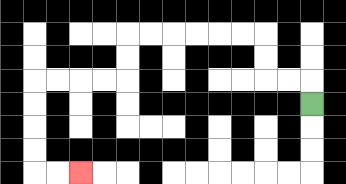{'start': '[13, 4]', 'end': '[3, 7]', 'path_directions': 'U,L,L,U,U,L,L,L,L,L,L,D,D,L,L,L,L,D,D,D,D,R,R', 'path_coordinates': '[[13, 4], [13, 3], [12, 3], [11, 3], [11, 2], [11, 1], [10, 1], [9, 1], [8, 1], [7, 1], [6, 1], [5, 1], [5, 2], [5, 3], [4, 3], [3, 3], [2, 3], [1, 3], [1, 4], [1, 5], [1, 6], [1, 7], [2, 7], [3, 7]]'}